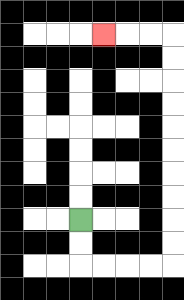{'start': '[3, 9]', 'end': '[4, 1]', 'path_directions': 'D,D,R,R,R,R,U,U,U,U,U,U,U,U,U,U,L,L,L', 'path_coordinates': '[[3, 9], [3, 10], [3, 11], [4, 11], [5, 11], [6, 11], [7, 11], [7, 10], [7, 9], [7, 8], [7, 7], [7, 6], [7, 5], [7, 4], [7, 3], [7, 2], [7, 1], [6, 1], [5, 1], [4, 1]]'}